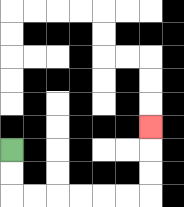{'start': '[0, 6]', 'end': '[6, 5]', 'path_directions': 'D,D,R,R,R,R,R,R,U,U,U', 'path_coordinates': '[[0, 6], [0, 7], [0, 8], [1, 8], [2, 8], [3, 8], [4, 8], [5, 8], [6, 8], [6, 7], [6, 6], [6, 5]]'}